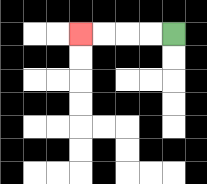{'start': '[7, 1]', 'end': '[3, 1]', 'path_directions': 'L,L,L,L', 'path_coordinates': '[[7, 1], [6, 1], [5, 1], [4, 1], [3, 1]]'}